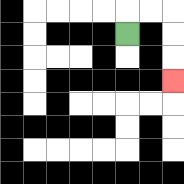{'start': '[5, 1]', 'end': '[7, 3]', 'path_directions': 'U,R,R,D,D,D', 'path_coordinates': '[[5, 1], [5, 0], [6, 0], [7, 0], [7, 1], [7, 2], [7, 3]]'}